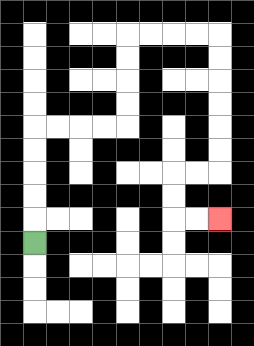{'start': '[1, 10]', 'end': '[9, 9]', 'path_directions': 'U,U,U,U,U,R,R,R,R,U,U,U,U,R,R,R,R,D,D,D,D,D,D,L,L,D,D,R,R', 'path_coordinates': '[[1, 10], [1, 9], [1, 8], [1, 7], [1, 6], [1, 5], [2, 5], [3, 5], [4, 5], [5, 5], [5, 4], [5, 3], [5, 2], [5, 1], [6, 1], [7, 1], [8, 1], [9, 1], [9, 2], [9, 3], [9, 4], [9, 5], [9, 6], [9, 7], [8, 7], [7, 7], [7, 8], [7, 9], [8, 9], [9, 9]]'}